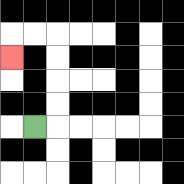{'start': '[1, 5]', 'end': '[0, 2]', 'path_directions': 'R,U,U,U,U,L,L,D', 'path_coordinates': '[[1, 5], [2, 5], [2, 4], [2, 3], [2, 2], [2, 1], [1, 1], [0, 1], [0, 2]]'}